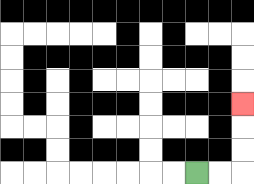{'start': '[8, 7]', 'end': '[10, 4]', 'path_directions': 'R,R,U,U,U', 'path_coordinates': '[[8, 7], [9, 7], [10, 7], [10, 6], [10, 5], [10, 4]]'}